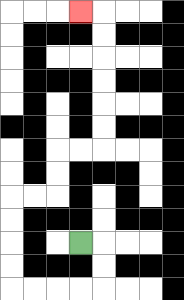{'start': '[3, 10]', 'end': '[3, 0]', 'path_directions': 'R,D,D,L,L,L,L,U,U,U,U,R,R,U,U,R,R,U,U,U,U,U,U,L', 'path_coordinates': '[[3, 10], [4, 10], [4, 11], [4, 12], [3, 12], [2, 12], [1, 12], [0, 12], [0, 11], [0, 10], [0, 9], [0, 8], [1, 8], [2, 8], [2, 7], [2, 6], [3, 6], [4, 6], [4, 5], [4, 4], [4, 3], [4, 2], [4, 1], [4, 0], [3, 0]]'}